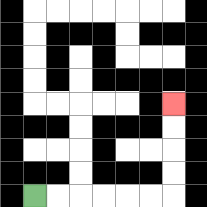{'start': '[1, 8]', 'end': '[7, 4]', 'path_directions': 'R,R,R,R,R,R,U,U,U,U', 'path_coordinates': '[[1, 8], [2, 8], [3, 8], [4, 8], [5, 8], [6, 8], [7, 8], [7, 7], [7, 6], [7, 5], [7, 4]]'}